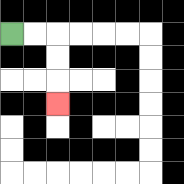{'start': '[0, 1]', 'end': '[2, 4]', 'path_directions': 'R,R,D,D,D', 'path_coordinates': '[[0, 1], [1, 1], [2, 1], [2, 2], [2, 3], [2, 4]]'}